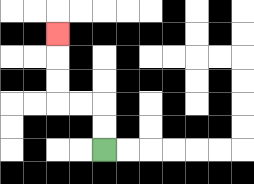{'start': '[4, 6]', 'end': '[2, 1]', 'path_directions': 'U,U,L,L,U,U,U', 'path_coordinates': '[[4, 6], [4, 5], [4, 4], [3, 4], [2, 4], [2, 3], [2, 2], [2, 1]]'}